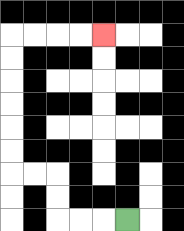{'start': '[5, 9]', 'end': '[4, 1]', 'path_directions': 'L,L,L,U,U,L,L,U,U,U,U,U,U,R,R,R,R', 'path_coordinates': '[[5, 9], [4, 9], [3, 9], [2, 9], [2, 8], [2, 7], [1, 7], [0, 7], [0, 6], [0, 5], [0, 4], [0, 3], [0, 2], [0, 1], [1, 1], [2, 1], [3, 1], [4, 1]]'}